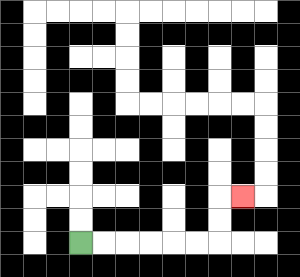{'start': '[3, 10]', 'end': '[10, 8]', 'path_directions': 'R,R,R,R,R,R,U,U,R', 'path_coordinates': '[[3, 10], [4, 10], [5, 10], [6, 10], [7, 10], [8, 10], [9, 10], [9, 9], [9, 8], [10, 8]]'}